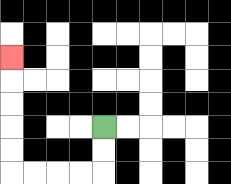{'start': '[4, 5]', 'end': '[0, 2]', 'path_directions': 'D,D,L,L,L,L,U,U,U,U,U', 'path_coordinates': '[[4, 5], [4, 6], [4, 7], [3, 7], [2, 7], [1, 7], [0, 7], [0, 6], [0, 5], [0, 4], [0, 3], [0, 2]]'}